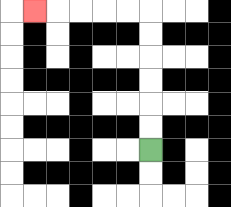{'start': '[6, 6]', 'end': '[1, 0]', 'path_directions': 'U,U,U,U,U,U,L,L,L,L,L', 'path_coordinates': '[[6, 6], [6, 5], [6, 4], [6, 3], [6, 2], [6, 1], [6, 0], [5, 0], [4, 0], [3, 0], [2, 0], [1, 0]]'}